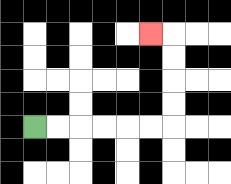{'start': '[1, 5]', 'end': '[6, 1]', 'path_directions': 'R,R,R,R,R,R,U,U,U,U,L', 'path_coordinates': '[[1, 5], [2, 5], [3, 5], [4, 5], [5, 5], [6, 5], [7, 5], [7, 4], [7, 3], [7, 2], [7, 1], [6, 1]]'}